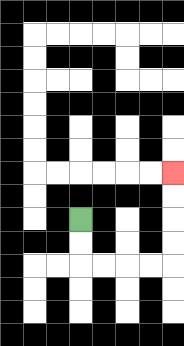{'start': '[3, 9]', 'end': '[7, 7]', 'path_directions': 'D,D,R,R,R,R,U,U,U,U', 'path_coordinates': '[[3, 9], [3, 10], [3, 11], [4, 11], [5, 11], [6, 11], [7, 11], [7, 10], [7, 9], [7, 8], [7, 7]]'}